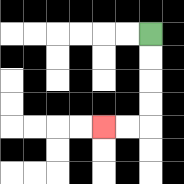{'start': '[6, 1]', 'end': '[4, 5]', 'path_directions': 'D,D,D,D,L,L', 'path_coordinates': '[[6, 1], [6, 2], [6, 3], [6, 4], [6, 5], [5, 5], [4, 5]]'}